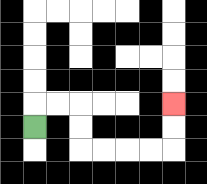{'start': '[1, 5]', 'end': '[7, 4]', 'path_directions': 'U,R,R,D,D,R,R,R,R,U,U', 'path_coordinates': '[[1, 5], [1, 4], [2, 4], [3, 4], [3, 5], [3, 6], [4, 6], [5, 6], [6, 6], [7, 6], [7, 5], [7, 4]]'}